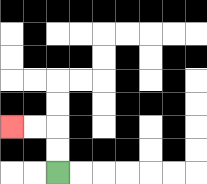{'start': '[2, 7]', 'end': '[0, 5]', 'path_directions': 'U,U,L,L', 'path_coordinates': '[[2, 7], [2, 6], [2, 5], [1, 5], [0, 5]]'}